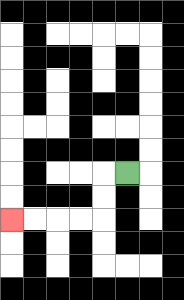{'start': '[5, 7]', 'end': '[0, 9]', 'path_directions': 'L,D,D,L,L,L,L', 'path_coordinates': '[[5, 7], [4, 7], [4, 8], [4, 9], [3, 9], [2, 9], [1, 9], [0, 9]]'}